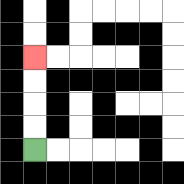{'start': '[1, 6]', 'end': '[1, 2]', 'path_directions': 'U,U,U,U', 'path_coordinates': '[[1, 6], [1, 5], [1, 4], [1, 3], [1, 2]]'}